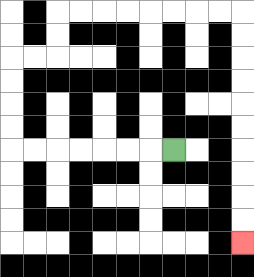{'start': '[7, 6]', 'end': '[10, 10]', 'path_directions': 'L,L,L,L,L,L,L,U,U,U,U,R,R,U,U,R,R,R,R,R,R,R,R,D,D,D,D,D,D,D,D,D,D', 'path_coordinates': '[[7, 6], [6, 6], [5, 6], [4, 6], [3, 6], [2, 6], [1, 6], [0, 6], [0, 5], [0, 4], [0, 3], [0, 2], [1, 2], [2, 2], [2, 1], [2, 0], [3, 0], [4, 0], [5, 0], [6, 0], [7, 0], [8, 0], [9, 0], [10, 0], [10, 1], [10, 2], [10, 3], [10, 4], [10, 5], [10, 6], [10, 7], [10, 8], [10, 9], [10, 10]]'}